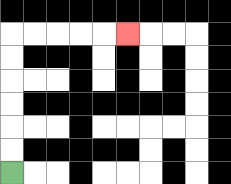{'start': '[0, 7]', 'end': '[5, 1]', 'path_directions': 'U,U,U,U,U,U,R,R,R,R,R', 'path_coordinates': '[[0, 7], [0, 6], [0, 5], [0, 4], [0, 3], [0, 2], [0, 1], [1, 1], [2, 1], [3, 1], [4, 1], [5, 1]]'}